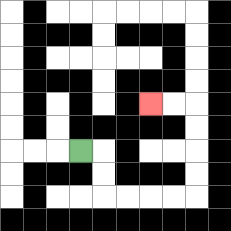{'start': '[3, 6]', 'end': '[6, 4]', 'path_directions': 'R,D,D,R,R,R,R,U,U,U,U,L,L', 'path_coordinates': '[[3, 6], [4, 6], [4, 7], [4, 8], [5, 8], [6, 8], [7, 8], [8, 8], [8, 7], [8, 6], [8, 5], [8, 4], [7, 4], [6, 4]]'}